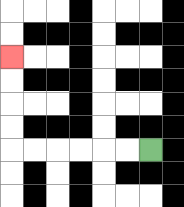{'start': '[6, 6]', 'end': '[0, 2]', 'path_directions': 'L,L,L,L,L,L,U,U,U,U', 'path_coordinates': '[[6, 6], [5, 6], [4, 6], [3, 6], [2, 6], [1, 6], [0, 6], [0, 5], [0, 4], [0, 3], [0, 2]]'}